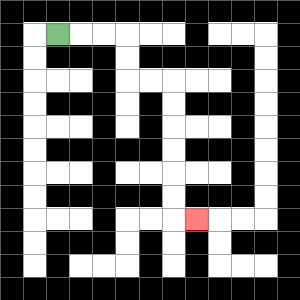{'start': '[2, 1]', 'end': '[8, 9]', 'path_directions': 'R,R,R,D,D,R,R,D,D,D,D,D,D,R', 'path_coordinates': '[[2, 1], [3, 1], [4, 1], [5, 1], [5, 2], [5, 3], [6, 3], [7, 3], [7, 4], [7, 5], [7, 6], [7, 7], [7, 8], [7, 9], [8, 9]]'}